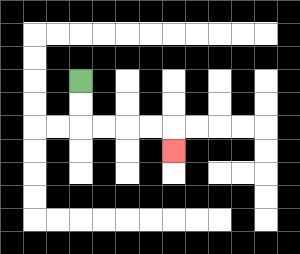{'start': '[3, 3]', 'end': '[7, 6]', 'path_directions': 'D,D,R,R,R,R,D', 'path_coordinates': '[[3, 3], [3, 4], [3, 5], [4, 5], [5, 5], [6, 5], [7, 5], [7, 6]]'}